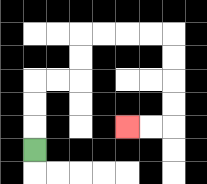{'start': '[1, 6]', 'end': '[5, 5]', 'path_directions': 'U,U,U,R,R,U,U,R,R,R,R,D,D,D,D,L,L', 'path_coordinates': '[[1, 6], [1, 5], [1, 4], [1, 3], [2, 3], [3, 3], [3, 2], [3, 1], [4, 1], [5, 1], [6, 1], [7, 1], [7, 2], [7, 3], [7, 4], [7, 5], [6, 5], [5, 5]]'}